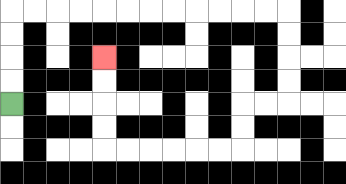{'start': '[0, 4]', 'end': '[4, 2]', 'path_directions': 'U,U,U,U,R,R,R,R,R,R,R,R,R,R,R,R,D,D,D,D,L,L,D,D,L,L,L,L,L,L,U,U,U,U', 'path_coordinates': '[[0, 4], [0, 3], [0, 2], [0, 1], [0, 0], [1, 0], [2, 0], [3, 0], [4, 0], [5, 0], [6, 0], [7, 0], [8, 0], [9, 0], [10, 0], [11, 0], [12, 0], [12, 1], [12, 2], [12, 3], [12, 4], [11, 4], [10, 4], [10, 5], [10, 6], [9, 6], [8, 6], [7, 6], [6, 6], [5, 6], [4, 6], [4, 5], [4, 4], [4, 3], [4, 2]]'}